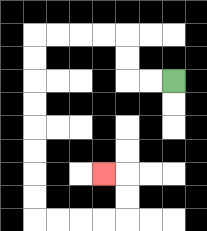{'start': '[7, 3]', 'end': '[4, 7]', 'path_directions': 'L,L,U,U,L,L,L,L,D,D,D,D,D,D,D,D,R,R,R,R,U,U,L', 'path_coordinates': '[[7, 3], [6, 3], [5, 3], [5, 2], [5, 1], [4, 1], [3, 1], [2, 1], [1, 1], [1, 2], [1, 3], [1, 4], [1, 5], [1, 6], [1, 7], [1, 8], [1, 9], [2, 9], [3, 9], [4, 9], [5, 9], [5, 8], [5, 7], [4, 7]]'}